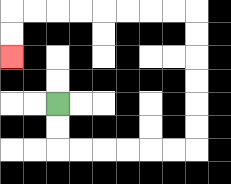{'start': '[2, 4]', 'end': '[0, 2]', 'path_directions': 'D,D,R,R,R,R,R,R,U,U,U,U,U,U,L,L,L,L,L,L,L,L,D,D', 'path_coordinates': '[[2, 4], [2, 5], [2, 6], [3, 6], [4, 6], [5, 6], [6, 6], [7, 6], [8, 6], [8, 5], [8, 4], [8, 3], [8, 2], [8, 1], [8, 0], [7, 0], [6, 0], [5, 0], [4, 0], [3, 0], [2, 0], [1, 0], [0, 0], [0, 1], [0, 2]]'}